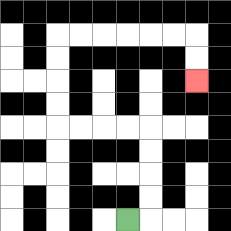{'start': '[5, 9]', 'end': '[8, 3]', 'path_directions': 'R,U,U,U,U,L,L,L,L,U,U,U,U,R,R,R,R,R,R,D,D', 'path_coordinates': '[[5, 9], [6, 9], [6, 8], [6, 7], [6, 6], [6, 5], [5, 5], [4, 5], [3, 5], [2, 5], [2, 4], [2, 3], [2, 2], [2, 1], [3, 1], [4, 1], [5, 1], [6, 1], [7, 1], [8, 1], [8, 2], [8, 3]]'}